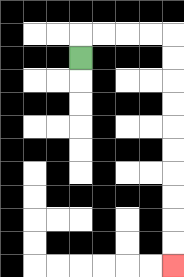{'start': '[3, 2]', 'end': '[7, 11]', 'path_directions': 'U,R,R,R,R,D,D,D,D,D,D,D,D,D,D', 'path_coordinates': '[[3, 2], [3, 1], [4, 1], [5, 1], [6, 1], [7, 1], [7, 2], [7, 3], [7, 4], [7, 5], [7, 6], [7, 7], [7, 8], [7, 9], [7, 10], [7, 11]]'}